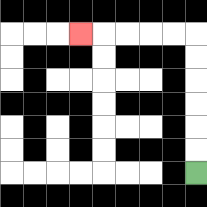{'start': '[8, 7]', 'end': '[3, 1]', 'path_directions': 'U,U,U,U,U,U,L,L,L,L,L', 'path_coordinates': '[[8, 7], [8, 6], [8, 5], [8, 4], [8, 3], [8, 2], [8, 1], [7, 1], [6, 1], [5, 1], [4, 1], [3, 1]]'}